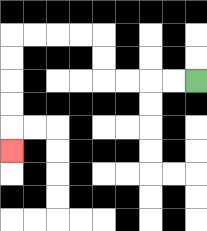{'start': '[8, 3]', 'end': '[0, 6]', 'path_directions': 'L,L,L,L,U,U,L,L,L,L,D,D,D,D,D', 'path_coordinates': '[[8, 3], [7, 3], [6, 3], [5, 3], [4, 3], [4, 2], [4, 1], [3, 1], [2, 1], [1, 1], [0, 1], [0, 2], [0, 3], [0, 4], [0, 5], [0, 6]]'}